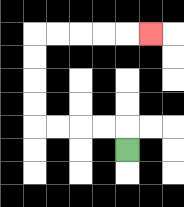{'start': '[5, 6]', 'end': '[6, 1]', 'path_directions': 'U,L,L,L,L,U,U,U,U,R,R,R,R,R', 'path_coordinates': '[[5, 6], [5, 5], [4, 5], [3, 5], [2, 5], [1, 5], [1, 4], [1, 3], [1, 2], [1, 1], [2, 1], [3, 1], [4, 1], [5, 1], [6, 1]]'}